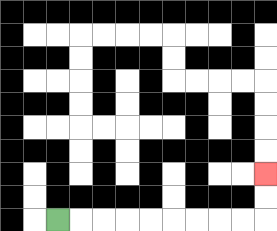{'start': '[2, 9]', 'end': '[11, 7]', 'path_directions': 'R,R,R,R,R,R,R,R,R,U,U', 'path_coordinates': '[[2, 9], [3, 9], [4, 9], [5, 9], [6, 9], [7, 9], [8, 9], [9, 9], [10, 9], [11, 9], [11, 8], [11, 7]]'}